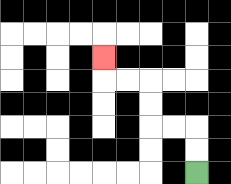{'start': '[8, 7]', 'end': '[4, 2]', 'path_directions': 'U,U,L,L,U,U,L,L,U', 'path_coordinates': '[[8, 7], [8, 6], [8, 5], [7, 5], [6, 5], [6, 4], [6, 3], [5, 3], [4, 3], [4, 2]]'}